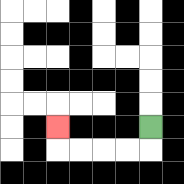{'start': '[6, 5]', 'end': '[2, 5]', 'path_directions': 'D,L,L,L,L,U', 'path_coordinates': '[[6, 5], [6, 6], [5, 6], [4, 6], [3, 6], [2, 6], [2, 5]]'}